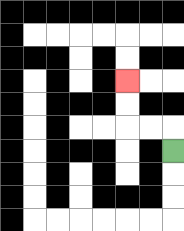{'start': '[7, 6]', 'end': '[5, 3]', 'path_directions': 'U,L,L,U,U', 'path_coordinates': '[[7, 6], [7, 5], [6, 5], [5, 5], [5, 4], [5, 3]]'}